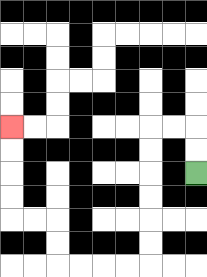{'start': '[8, 7]', 'end': '[0, 5]', 'path_directions': 'U,U,L,L,D,D,D,D,D,D,L,L,L,L,U,U,L,L,U,U,U,U', 'path_coordinates': '[[8, 7], [8, 6], [8, 5], [7, 5], [6, 5], [6, 6], [6, 7], [6, 8], [6, 9], [6, 10], [6, 11], [5, 11], [4, 11], [3, 11], [2, 11], [2, 10], [2, 9], [1, 9], [0, 9], [0, 8], [0, 7], [0, 6], [0, 5]]'}